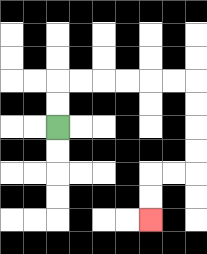{'start': '[2, 5]', 'end': '[6, 9]', 'path_directions': 'U,U,R,R,R,R,R,R,D,D,D,D,L,L,D,D', 'path_coordinates': '[[2, 5], [2, 4], [2, 3], [3, 3], [4, 3], [5, 3], [6, 3], [7, 3], [8, 3], [8, 4], [8, 5], [8, 6], [8, 7], [7, 7], [6, 7], [6, 8], [6, 9]]'}